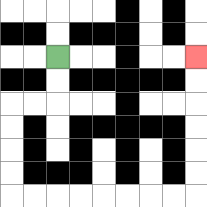{'start': '[2, 2]', 'end': '[8, 2]', 'path_directions': 'D,D,L,L,D,D,D,D,R,R,R,R,R,R,R,R,U,U,U,U,U,U', 'path_coordinates': '[[2, 2], [2, 3], [2, 4], [1, 4], [0, 4], [0, 5], [0, 6], [0, 7], [0, 8], [1, 8], [2, 8], [3, 8], [4, 8], [5, 8], [6, 8], [7, 8], [8, 8], [8, 7], [8, 6], [8, 5], [8, 4], [8, 3], [8, 2]]'}